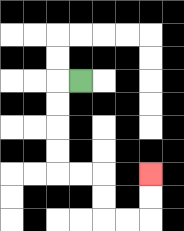{'start': '[3, 3]', 'end': '[6, 7]', 'path_directions': 'L,D,D,D,D,R,R,D,D,R,R,U,U', 'path_coordinates': '[[3, 3], [2, 3], [2, 4], [2, 5], [2, 6], [2, 7], [3, 7], [4, 7], [4, 8], [4, 9], [5, 9], [6, 9], [6, 8], [6, 7]]'}